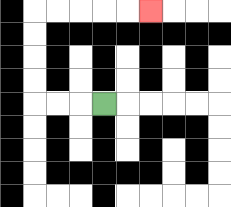{'start': '[4, 4]', 'end': '[6, 0]', 'path_directions': 'L,L,L,U,U,U,U,R,R,R,R,R', 'path_coordinates': '[[4, 4], [3, 4], [2, 4], [1, 4], [1, 3], [1, 2], [1, 1], [1, 0], [2, 0], [3, 0], [4, 0], [5, 0], [6, 0]]'}